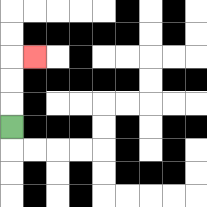{'start': '[0, 5]', 'end': '[1, 2]', 'path_directions': 'U,U,U,R', 'path_coordinates': '[[0, 5], [0, 4], [0, 3], [0, 2], [1, 2]]'}